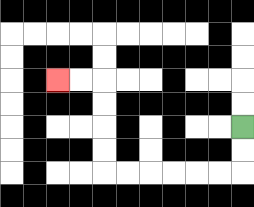{'start': '[10, 5]', 'end': '[2, 3]', 'path_directions': 'D,D,L,L,L,L,L,L,U,U,U,U,L,L', 'path_coordinates': '[[10, 5], [10, 6], [10, 7], [9, 7], [8, 7], [7, 7], [6, 7], [5, 7], [4, 7], [4, 6], [4, 5], [4, 4], [4, 3], [3, 3], [2, 3]]'}